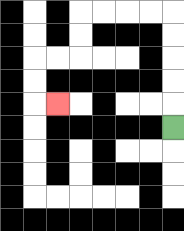{'start': '[7, 5]', 'end': '[2, 4]', 'path_directions': 'U,U,U,U,U,L,L,L,L,D,D,L,L,D,D,R', 'path_coordinates': '[[7, 5], [7, 4], [7, 3], [7, 2], [7, 1], [7, 0], [6, 0], [5, 0], [4, 0], [3, 0], [3, 1], [3, 2], [2, 2], [1, 2], [1, 3], [1, 4], [2, 4]]'}